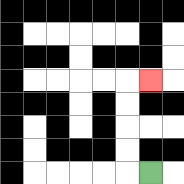{'start': '[6, 7]', 'end': '[6, 3]', 'path_directions': 'L,U,U,U,U,R', 'path_coordinates': '[[6, 7], [5, 7], [5, 6], [5, 5], [5, 4], [5, 3], [6, 3]]'}